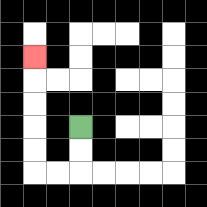{'start': '[3, 5]', 'end': '[1, 2]', 'path_directions': 'D,D,L,L,U,U,U,U,U', 'path_coordinates': '[[3, 5], [3, 6], [3, 7], [2, 7], [1, 7], [1, 6], [1, 5], [1, 4], [1, 3], [1, 2]]'}